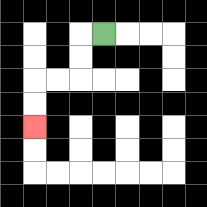{'start': '[4, 1]', 'end': '[1, 5]', 'path_directions': 'L,D,D,L,L,D,D', 'path_coordinates': '[[4, 1], [3, 1], [3, 2], [3, 3], [2, 3], [1, 3], [1, 4], [1, 5]]'}